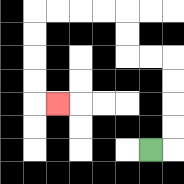{'start': '[6, 6]', 'end': '[2, 4]', 'path_directions': 'R,U,U,U,U,L,L,U,U,L,L,L,L,D,D,D,D,R', 'path_coordinates': '[[6, 6], [7, 6], [7, 5], [7, 4], [7, 3], [7, 2], [6, 2], [5, 2], [5, 1], [5, 0], [4, 0], [3, 0], [2, 0], [1, 0], [1, 1], [1, 2], [1, 3], [1, 4], [2, 4]]'}